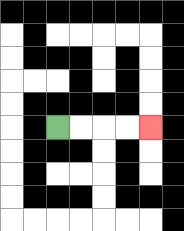{'start': '[2, 5]', 'end': '[6, 5]', 'path_directions': 'R,R,R,R', 'path_coordinates': '[[2, 5], [3, 5], [4, 5], [5, 5], [6, 5]]'}